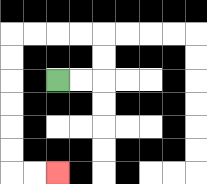{'start': '[2, 3]', 'end': '[2, 7]', 'path_directions': 'R,R,U,U,L,L,L,L,D,D,D,D,D,D,R,R', 'path_coordinates': '[[2, 3], [3, 3], [4, 3], [4, 2], [4, 1], [3, 1], [2, 1], [1, 1], [0, 1], [0, 2], [0, 3], [0, 4], [0, 5], [0, 6], [0, 7], [1, 7], [2, 7]]'}